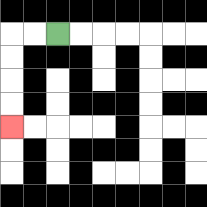{'start': '[2, 1]', 'end': '[0, 5]', 'path_directions': 'L,L,D,D,D,D', 'path_coordinates': '[[2, 1], [1, 1], [0, 1], [0, 2], [0, 3], [0, 4], [0, 5]]'}